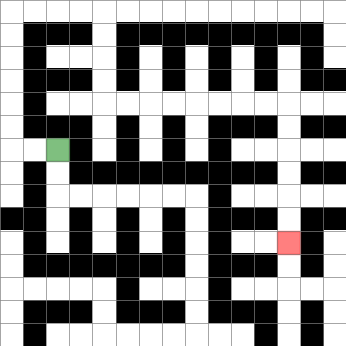{'start': '[2, 6]', 'end': '[12, 10]', 'path_directions': 'L,L,U,U,U,U,U,U,R,R,R,R,D,D,D,D,R,R,R,R,R,R,R,R,D,D,D,D,D,D', 'path_coordinates': '[[2, 6], [1, 6], [0, 6], [0, 5], [0, 4], [0, 3], [0, 2], [0, 1], [0, 0], [1, 0], [2, 0], [3, 0], [4, 0], [4, 1], [4, 2], [4, 3], [4, 4], [5, 4], [6, 4], [7, 4], [8, 4], [9, 4], [10, 4], [11, 4], [12, 4], [12, 5], [12, 6], [12, 7], [12, 8], [12, 9], [12, 10]]'}